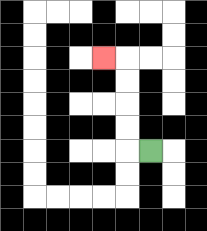{'start': '[6, 6]', 'end': '[4, 2]', 'path_directions': 'L,U,U,U,U,L', 'path_coordinates': '[[6, 6], [5, 6], [5, 5], [5, 4], [5, 3], [5, 2], [4, 2]]'}